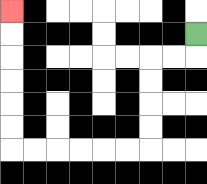{'start': '[8, 1]', 'end': '[0, 0]', 'path_directions': 'D,L,L,D,D,D,D,L,L,L,L,L,L,U,U,U,U,U,U', 'path_coordinates': '[[8, 1], [8, 2], [7, 2], [6, 2], [6, 3], [6, 4], [6, 5], [6, 6], [5, 6], [4, 6], [3, 6], [2, 6], [1, 6], [0, 6], [0, 5], [0, 4], [0, 3], [0, 2], [0, 1], [0, 0]]'}